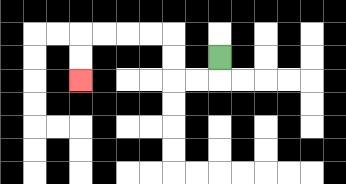{'start': '[9, 2]', 'end': '[3, 3]', 'path_directions': 'D,L,L,U,U,L,L,L,L,D,D', 'path_coordinates': '[[9, 2], [9, 3], [8, 3], [7, 3], [7, 2], [7, 1], [6, 1], [5, 1], [4, 1], [3, 1], [3, 2], [3, 3]]'}